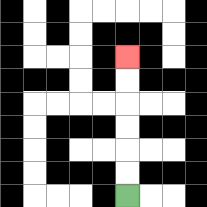{'start': '[5, 8]', 'end': '[5, 2]', 'path_directions': 'U,U,U,U,U,U', 'path_coordinates': '[[5, 8], [5, 7], [5, 6], [5, 5], [5, 4], [5, 3], [5, 2]]'}